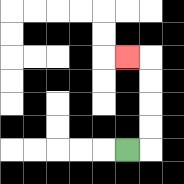{'start': '[5, 6]', 'end': '[5, 2]', 'path_directions': 'R,U,U,U,U,L', 'path_coordinates': '[[5, 6], [6, 6], [6, 5], [6, 4], [6, 3], [6, 2], [5, 2]]'}